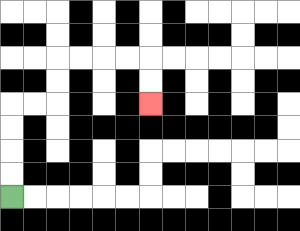{'start': '[0, 8]', 'end': '[6, 4]', 'path_directions': 'U,U,U,U,R,R,U,U,R,R,R,R,D,D', 'path_coordinates': '[[0, 8], [0, 7], [0, 6], [0, 5], [0, 4], [1, 4], [2, 4], [2, 3], [2, 2], [3, 2], [4, 2], [5, 2], [6, 2], [6, 3], [6, 4]]'}